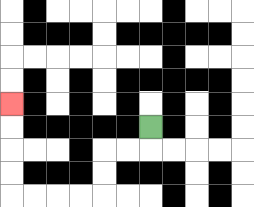{'start': '[6, 5]', 'end': '[0, 4]', 'path_directions': 'D,L,L,D,D,L,L,L,L,U,U,U,U', 'path_coordinates': '[[6, 5], [6, 6], [5, 6], [4, 6], [4, 7], [4, 8], [3, 8], [2, 8], [1, 8], [0, 8], [0, 7], [0, 6], [0, 5], [0, 4]]'}